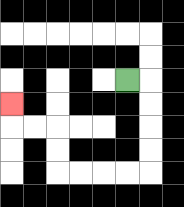{'start': '[5, 3]', 'end': '[0, 4]', 'path_directions': 'R,D,D,D,D,L,L,L,L,U,U,L,L,U', 'path_coordinates': '[[5, 3], [6, 3], [6, 4], [6, 5], [6, 6], [6, 7], [5, 7], [4, 7], [3, 7], [2, 7], [2, 6], [2, 5], [1, 5], [0, 5], [0, 4]]'}